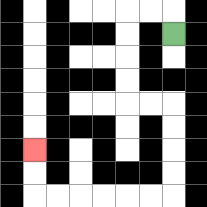{'start': '[7, 1]', 'end': '[1, 6]', 'path_directions': 'U,L,L,D,D,D,D,R,R,D,D,D,D,L,L,L,L,L,L,U,U', 'path_coordinates': '[[7, 1], [7, 0], [6, 0], [5, 0], [5, 1], [5, 2], [5, 3], [5, 4], [6, 4], [7, 4], [7, 5], [7, 6], [7, 7], [7, 8], [6, 8], [5, 8], [4, 8], [3, 8], [2, 8], [1, 8], [1, 7], [1, 6]]'}